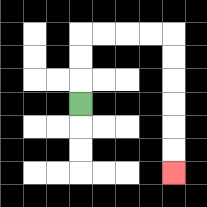{'start': '[3, 4]', 'end': '[7, 7]', 'path_directions': 'U,U,U,R,R,R,R,D,D,D,D,D,D', 'path_coordinates': '[[3, 4], [3, 3], [3, 2], [3, 1], [4, 1], [5, 1], [6, 1], [7, 1], [7, 2], [7, 3], [7, 4], [7, 5], [7, 6], [7, 7]]'}